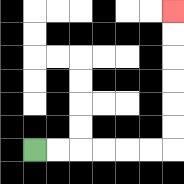{'start': '[1, 6]', 'end': '[7, 0]', 'path_directions': 'R,R,R,R,R,R,U,U,U,U,U,U', 'path_coordinates': '[[1, 6], [2, 6], [3, 6], [4, 6], [5, 6], [6, 6], [7, 6], [7, 5], [7, 4], [7, 3], [7, 2], [7, 1], [7, 0]]'}